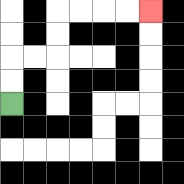{'start': '[0, 4]', 'end': '[6, 0]', 'path_directions': 'U,U,R,R,U,U,R,R,R,R', 'path_coordinates': '[[0, 4], [0, 3], [0, 2], [1, 2], [2, 2], [2, 1], [2, 0], [3, 0], [4, 0], [5, 0], [6, 0]]'}